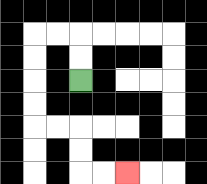{'start': '[3, 3]', 'end': '[5, 7]', 'path_directions': 'U,U,L,L,D,D,D,D,R,R,D,D,R,R', 'path_coordinates': '[[3, 3], [3, 2], [3, 1], [2, 1], [1, 1], [1, 2], [1, 3], [1, 4], [1, 5], [2, 5], [3, 5], [3, 6], [3, 7], [4, 7], [5, 7]]'}